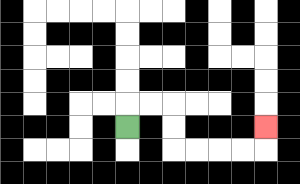{'start': '[5, 5]', 'end': '[11, 5]', 'path_directions': 'U,R,R,D,D,R,R,R,R,U', 'path_coordinates': '[[5, 5], [5, 4], [6, 4], [7, 4], [7, 5], [7, 6], [8, 6], [9, 6], [10, 6], [11, 6], [11, 5]]'}